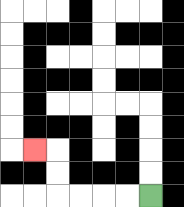{'start': '[6, 8]', 'end': '[1, 6]', 'path_directions': 'L,L,L,L,U,U,L', 'path_coordinates': '[[6, 8], [5, 8], [4, 8], [3, 8], [2, 8], [2, 7], [2, 6], [1, 6]]'}